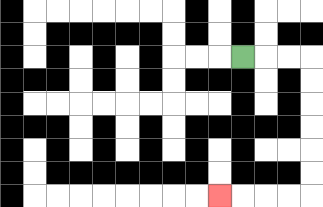{'start': '[10, 2]', 'end': '[9, 8]', 'path_directions': 'R,R,R,D,D,D,D,D,D,L,L,L,L', 'path_coordinates': '[[10, 2], [11, 2], [12, 2], [13, 2], [13, 3], [13, 4], [13, 5], [13, 6], [13, 7], [13, 8], [12, 8], [11, 8], [10, 8], [9, 8]]'}